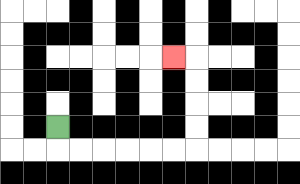{'start': '[2, 5]', 'end': '[7, 2]', 'path_directions': 'D,R,R,R,R,R,R,U,U,U,U,L', 'path_coordinates': '[[2, 5], [2, 6], [3, 6], [4, 6], [5, 6], [6, 6], [7, 6], [8, 6], [8, 5], [8, 4], [8, 3], [8, 2], [7, 2]]'}